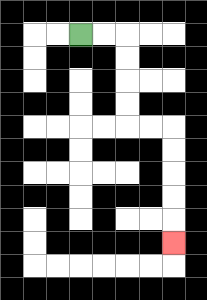{'start': '[3, 1]', 'end': '[7, 10]', 'path_directions': 'R,R,D,D,D,D,R,R,D,D,D,D,D', 'path_coordinates': '[[3, 1], [4, 1], [5, 1], [5, 2], [5, 3], [5, 4], [5, 5], [6, 5], [7, 5], [7, 6], [7, 7], [7, 8], [7, 9], [7, 10]]'}